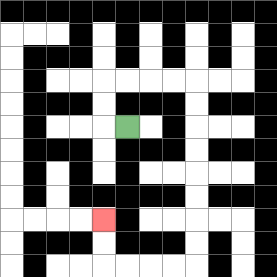{'start': '[5, 5]', 'end': '[4, 9]', 'path_directions': 'L,U,U,R,R,R,R,D,D,D,D,D,D,D,D,L,L,L,L,U,U', 'path_coordinates': '[[5, 5], [4, 5], [4, 4], [4, 3], [5, 3], [6, 3], [7, 3], [8, 3], [8, 4], [8, 5], [8, 6], [8, 7], [8, 8], [8, 9], [8, 10], [8, 11], [7, 11], [6, 11], [5, 11], [4, 11], [4, 10], [4, 9]]'}